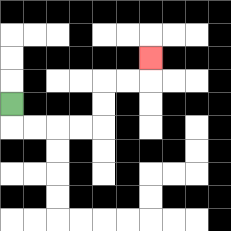{'start': '[0, 4]', 'end': '[6, 2]', 'path_directions': 'D,R,R,R,R,U,U,R,R,U', 'path_coordinates': '[[0, 4], [0, 5], [1, 5], [2, 5], [3, 5], [4, 5], [4, 4], [4, 3], [5, 3], [6, 3], [6, 2]]'}